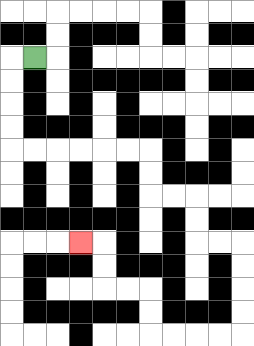{'start': '[1, 2]', 'end': '[3, 10]', 'path_directions': 'L,D,D,D,D,R,R,R,R,R,R,D,D,R,R,D,D,R,R,D,D,D,D,L,L,L,L,U,U,L,L,U,U,L', 'path_coordinates': '[[1, 2], [0, 2], [0, 3], [0, 4], [0, 5], [0, 6], [1, 6], [2, 6], [3, 6], [4, 6], [5, 6], [6, 6], [6, 7], [6, 8], [7, 8], [8, 8], [8, 9], [8, 10], [9, 10], [10, 10], [10, 11], [10, 12], [10, 13], [10, 14], [9, 14], [8, 14], [7, 14], [6, 14], [6, 13], [6, 12], [5, 12], [4, 12], [4, 11], [4, 10], [3, 10]]'}